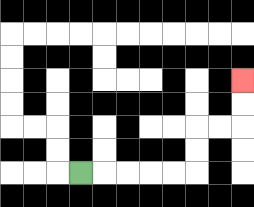{'start': '[3, 7]', 'end': '[10, 3]', 'path_directions': 'R,R,R,R,R,U,U,R,R,U,U', 'path_coordinates': '[[3, 7], [4, 7], [5, 7], [6, 7], [7, 7], [8, 7], [8, 6], [8, 5], [9, 5], [10, 5], [10, 4], [10, 3]]'}